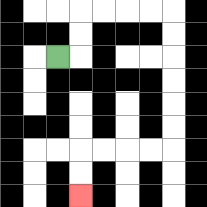{'start': '[2, 2]', 'end': '[3, 8]', 'path_directions': 'R,U,U,R,R,R,R,D,D,D,D,D,D,L,L,L,L,D,D', 'path_coordinates': '[[2, 2], [3, 2], [3, 1], [3, 0], [4, 0], [5, 0], [6, 0], [7, 0], [7, 1], [7, 2], [7, 3], [7, 4], [7, 5], [7, 6], [6, 6], [5, 6], [4, 6], [3, 6], [3, 7], [3, 8]]'}